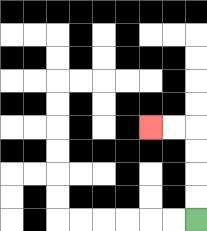{'start': '[8, 9]', 'end': '[6, 5]', 'path_directions': 'U,U,U,U,L,L', 'path_coordinates': '[[8, 9], [8, 8], [8, 7], [8, 6], [8, 5], [7, 5], [6, 5]]'}